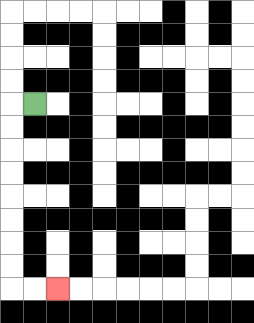{'start': '[1, 4]', 'end': '[2, 12]', 'path_directions': 'L,D,D,D,D,D,D,D,D,R,R', 'path_coordinates': '[[1, 4], [0, 4], [0, 5], [0, 6], [0, 7], [0, 8], [0, 9], [0, 10], [0, 11], [0, 12], [1, 12], [2, 12]]'}